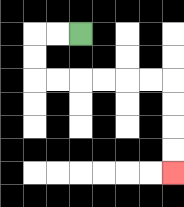{'start': '[3, 1]', 'end': '[7, 7]', 'path_directions': 'L,L,D,D,R,R,R,R,R,R,D,D,D,D', 'path_coordinates': '[[3, 1], [2, 1], [1, 1], [1, 2], [1, 3], [2, 3], [3, 3], [4, 3], [5, 3], [6, 3], [7, 3], [7, 4], [7, 5], [7, 6], [7, 7]]'}